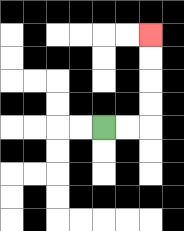{'start': '[4, 5]', 'end': '[6, 1]', 'path_directions': 'R,R,U,U,U,U', 'path_coordinates': '[[4, 5], [5, 5], [6, 5], [6, 4], [6, 3], [6, 2], [6, 1]]'}